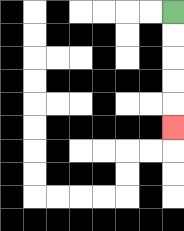{'start': '[7, 0]', 'end': '[7, 5]', 'path_directions': 'D,D,D,D,D', 'path_coordinates': '[[7, 0], [7, 1], [7, 2], [7, 3], [7, 4], [7, 5]]'}